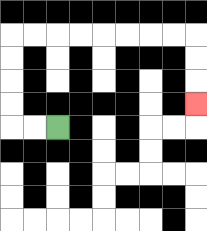{'start': '[2, 5]', 'end': '[8, 4]', 'path_directions': 'L,L,U,U,U,U,R,R,R,R,R,R,R,R,D,D,D', 'path_coordinates': '[[2, 5], [1, 5], [0, 5], [0, 4], [0, 3], [0, 2], [0, 1], [1, 1], [2, 1], [3, 1], [4, 1], [5, 1], [6, 1], [7, 1], [8, 1], [8, 2], [8, 3], [8, 4]]'}